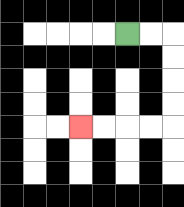{'start': '[5, 1]', 'end': '[3, 5]', 'path_directions': 'R,R,D,D,D,D,L,L,L,L', 'path_coordinates': '[[5, 1], [6, 1], [7, 1], [7, 2], [7, 3], [7, 4], [7, 5], [6, 5], [5, 5], [4, 5], [3, 5]]'}